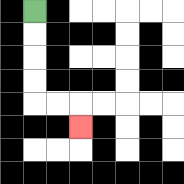{'start': '[1, 0]', 'end': '[3, 5]', 'path_directions': 'D,D,D,D,R,R,D', 'path_coordinates': '[[1, 0], [1, 1], [1, 2], [1, 3], [1, 4], [2, 4], [3, 4], [3, 5]]'}